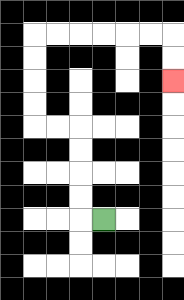{'start': '[4, 9]', 'end': '[7, 3]', 'path_directions': 'L,U,U,U,U,L,L,U,U,U,U,R,R,R,R,R,R,D,D', 'path_coordinates': '[[4, 9], [3, 9], [3, 8], [3, 7], [3, 6], [3, 5], [2, 5], [1, 5], [1, 4], [1, 3], [1, 2], [1, 1], [2, 1], [3, 1], [4, 1], [5, 1], [6, 1], [7, 1], [7, 2], [7, 3]]'}